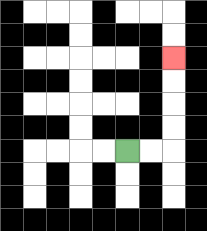{'start': '[5, 6]', 'end': '[7, 2]', 'path_directions': 'R,R,U,U,U,U', 'path_coordinates': '[[5, 6], [6, 6], [7, 6], [7, 5], [7, 4], [7, 3], [7, 2]]'}